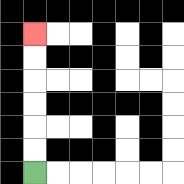{'start': '[1, 7]', 'end': '[1, 1]', 'path_directions': 'U,U,U,U,U,U', 'path_coordinates': '[[1, 7], [1, 6], [1, 5], [1, 4], [1, 3], [1, 2], [1, 1]]'}